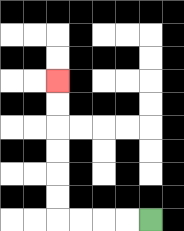{'start': '[6, 9]', 'end': '[2, 3]', 'path_directions': 'L,L,L,L,U,U,U,U,U,U', 'path_coordinates': '[[6, 9], [5, 9], [4, 9], [3, 9], [2, 9], [2, 8], [2, 7], [2, 6], [2, 5], [2, 4], [2, 3]]'}